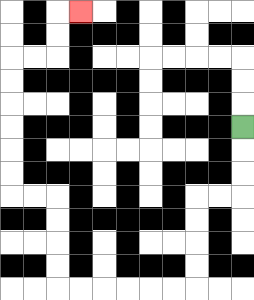{'start': '[10, 5]', 'end': '[3, 0]', 'path_directions': 'D,D,D,L,L,D,D,D,D,L,L,L,L,L,L,U,U,U,U,L,L,U,U,U,U,U,U,R,R,U,U,R', 'path_coordinates': '[[10, 5], [10, 6], [10, 7], [10, 8], [9, 8], [8, 8], [8, 9], [8, 10], [8, 11], [8, 12], [7, 12], [6, 12], [5, 12], [4, 12], [3, 12], [2, 12], [2, 11], [2, 10], [2, 9], [2, 8], [1, 8], [0, 8], [0, 7], [0, 6], [0, 5], [0, 4], [0, 3], [0, 2], [1, 2], [2, 2], [2, 1], [2, 0], [3, 0]]'}